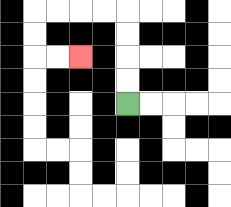{'start': '[5, 4]', 'end': '[3, 2]', 'path_directions': 'U,U,U,U,L,L,L,L,D,D,R,R', 'path_coordinates': '[[5, 4], [5, 3], [5, 2], [5, 1], [5, 0], [4, 0], [3, 0], [2, 0], [1, 0], [1, 1], [1, 2], [2, 2], [3, 2]]'}